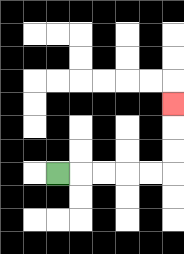{'start': '[2, 7]', 'end': '[7, 4]', 'path_directions': 'R,R,R,R,R,U,U,U', 'path_coordinates': '[[2, 7], [3, 7], [4, 7], [5, 7], [6, 7], [7, 7], [7, 6], [7, 5], [7, 4]]'}